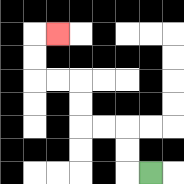{'start': '[6, 7]', 'end': '[2, 1]', 'path_directions': 'L,U,U,L,L,U,U,L,L,U,U,R', 'path_coordinates': '[[6, 7], [5, 7], [5, 6], [5, 5], [4, 5], [3, 5], [3, 4], [3, 3], [2, 3], [1, 3], [1, 2], [1, 1], [2, 1]]'}